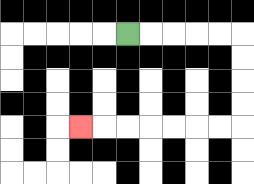{'start': '[5, 1]', 'end': '[3, 5]', 'path_directions': 'R,R,R,R,R,D,D,D,D,L,L,L,L,L,L,L', 'path_coordinates': '[[5, 1], [6, 1], [7, 1], [8, 1], [9, 1], [10, 1], [10, 2], [10, 3], [10, 4], [10, 5], [9, 5], [8, 5], [7, 5], [6, 5], [5, 5], [4, 5], [3, 5]]'}